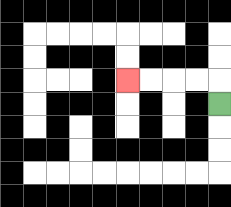{'start': '[9, 4]', 'end': '[5, 3]', 'path_directions': 'U,L,L,L,L', 'path_coordinates': '[[9, 4], [9, 3], [8, 3], [7, 3], [6, 3], [5, 3]]'}